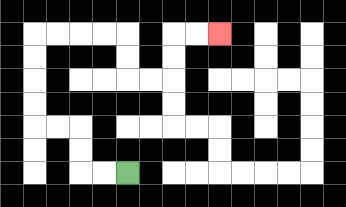{'start': '[5, 7]', 'end': '[9, 1]', 'path_directions': 'L,L,U,U,L,L,U,U,U,U,R,R,R,R,D,D,R,R,U,U,R,R', 'path_coordinates': '[[5, 7], [4, 7], [3, 7], [3, 6], [3, 5], [2, 5], [1, 5], [1, 4], [1, 3], [1, 2], [1, 1], [2, 1], [3, 1], [4, 1], [5, 1], [5, 2], [5, 3], [6, 3], [7, 3], [7, 2], [7, 1], [8, 1], [9, 1]]'}